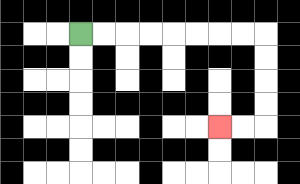{'start': '[3, 1]', 'end': '[9, 5]', 'path_directions': 'R,R,R,R,R,R,R,R,D,D,D,D,L,L', 'path_coordinates': '[[3, 1], [4, 1], [5, 1], [6, 1], [7, 1], [8, 1], [9, 1], [10, 1], [11, 1], [11, 2], [11, 3], [11, 4], [11, 5], [10, 5], [9, 5]]'}